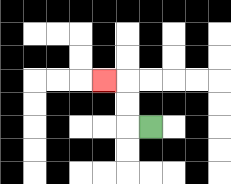{'start': '[6, 5]', 'end': '[4, 3]', 'path_directions': 'L,U,U,L', 'path_coordinates': '[[6, 5], [5, 5], [5, 4], [5, 3], [4, 3]]'}